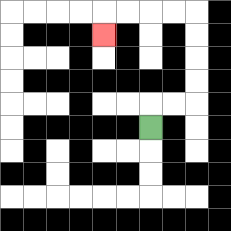{'start': '[6, 5]', 'end': '[4, 1]', 'path_directions': 'U,R,R,U,U,U,U,L,L,L,L,D', 'path_coordinates': '[[6, 5], [6, 4], [7, 4], [8, 4], [8, 3], [8, 2], [8, 1], [8, 0], [7, 0], [6, 0], [5, 0], [4, 0], [4, 1]]'}